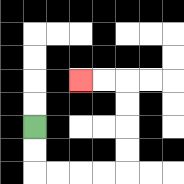{'start': '[1, 5]', 'end': '[3, 3]', 'path_directions': 'D,D,R,R,R,R,U,U,U,U,L,L', 'path_coordinates': '[[1, 5], [1, 6], [1, 7], [2, 7], [3, 7], [4, 7], [5, 7], [5, 6], [5, 5], [5, 4], [5, 3], [4, 3], [3, 3]]'}